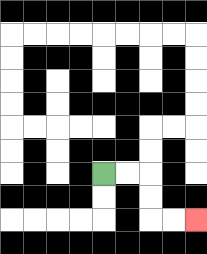{'start': '[4, 7]', 'end': '[8, 9]', 'path_directions': 'R,R,D,D,R,R', 'path_coordinates': '[[4, 7], [5, 7], [6, 7], [6, 8], [6, 9], [7, 9], [8, 9]]'}